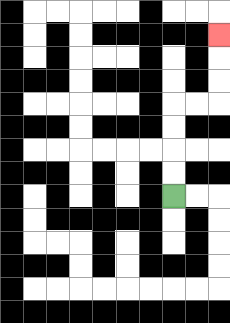{'start': '[7, 8]', 'end': '[9, 1]', 'path_directions': 'U,U,U,U,R,R,U,U,U', 'path_coordinates': '[[7, 8], [7, 7], [7, 6], [7, 5], [7, 4], [8, 4], [9, 4], [9, 3], [9, 2], [9, 1]]'}